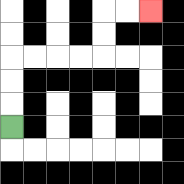{'start': '[0, 5]', 'end': '[6, 0]', 'path_directions': 'U,U,U,R,R,R,R,U,U,R,R', 'path_coordinates': '[[0, 5], [0, 4], [0, 3], [0, 2], [1, 2], [2, 2], [3, 2], [4, 2], [4, 1], [4, 0], [5, 0], [6, 0]]'}